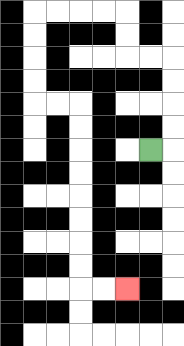{'start': '[6, 6]', 'end': '[5, 12]', 'path_directions': 'R,U,U,U,U,L,L,U,U,L,L,L,L,D,D,D,D,R,R,D,D,D,D,D,D,D,D,R,R', 'path_coordinates': '[[6, 6], [7, 6], [7, 5], [7, 4], [7, 3], [7, 2], [6, 2], [5, 2], [5, 1], [5, 0], [4, 0], [3, 0], [2, 0], [1, 0], [1, 1], [1, 2], [1, 3], [1, 4], [2, 4], [3, 4], [3, 5], [3, 6], [3, 7], [3, 8], [3, 9], [3, 10], [3, 11], [3, 12], [4, 12], [5, 12]]'}